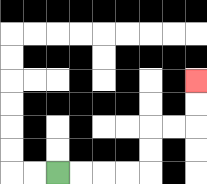{'start': '[2, 7]', 'end': '[8, 3]', 'path_directions': 'R,R,R,R,U,U,R,R,U,U', 'path_coordinates': '[[2, 7], [3, 7], [4, 7], [5, 7], [6, 7], [6, 6], [6, 5], [7, 5], [8, 5], [8, 4], [8, 3]]'}